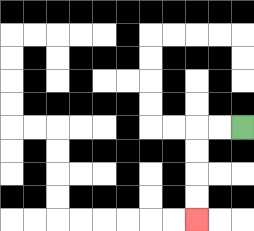{'start': '[10, 5]', 'end': '[8, 9]', 'path_directions': 'L,L,D,D,D,D', 'path_coordinates': '[[10, 5], [9, 5], [8, 5], [8, 6], [8, 7], [8, 8], [8, 9]]'}